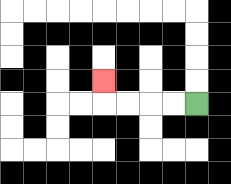{'start': '[8, 4]', 'end': '[4, 3]', 'path_directions': 'L,L,L,L,U', 'path_coordinates': '[[8, 4], [7, 4], [6, 4], [5, 4], [4, 4], [4, 3]]'}